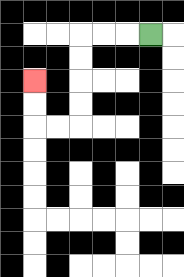{'start': '[6, 1]', 'end': '[1, 3]', 'path_directions': 'L,L,L,D,D,D,D,L,L,U,U', 'path_coordinates': '[[6, 1], [5, 1], [4, 1], [3, 1], [3, 2], [3, 3], [3, 4], [3, 5], [2, 5], [1, 5], [1, 4], [1, 3]]'}